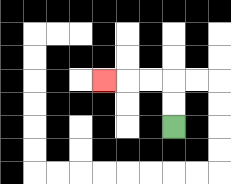{'start': '[7, 5]', 'end': '[4, 3]', 'path_directions': 'U,U,L,L,L', 'path_coordinates': '[[7, 5], [7, 4], [7, 3], [6, 3], [5, 3], [4, 3]]'}